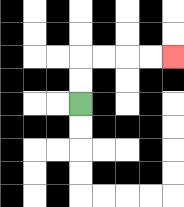{'start': '[3, 4]', 'end': '[7, 2]', 'path_directions': 'U,U,R,R,R,R', 'path_coordinates': '[[3, 4], [3, 3], [3, 2], [4, 2], [5, 2], [6, 2], [7, 2]]'}